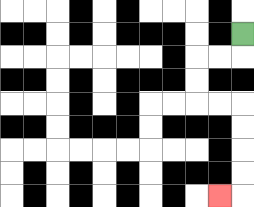{'start': '[10, 1]', 'end': '[9, 8]', 'path_directions': 'D,L,L,D,D,R,R,D,D,D,D,L', 'path_coordinates': '[[10, 1], [10, 2], [9, 2], [8, 2], [8, 3], [8, 4], [9, 4], [10, 4], [10, 5], [10, 6], [10, 7], [10, 8], [9, 8]]'}